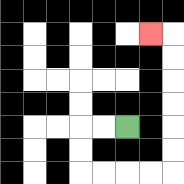{'start': '[5, 5]', 'end': '[6, 1]', 'path_directions': 'L,L,D,D,R,R,R,R,U,U,U,U,U,U,L', 'path_coordinates': '[[5, 5], [4, 5], [3, 5], [3, 6], [3, 7], [4, 7], [5, 7], [6, 7], [7, 7], [7, 6], [7, 5], [7, 4], [7, 3], [7, 2], [7, 1], [6, 1]]'}